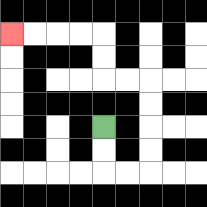{'start': '[4, 5]', 'end': '[0, 1]', 'path_directions': 'D,D,R,R,U,U,U,U,L,L,U,U,L,L,L,L', 'path_coordinates': '[[4, 5], [4, 6], [4, 7], [5, 7], [6, 7], [6, 6], [6, 5], [6, 4], [6, 3], [5, 3], [4, 3], [4, 2], [4, 1], [3, 1], [2, 1], [1, 1], [0, 1]]'}